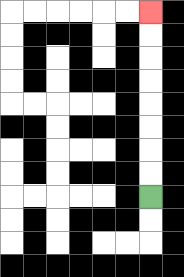{'start': '[6, 8]', 'end': '[6, 0]', 'path_directions': 'U,U,U,U,U,U,U,U', 'path_coordinates': '[[6, 8], [6, 7], [6, 6], [6, 5], [6, 4], [6, 3], [6, 2], [6, 1], [6, 0]]'}